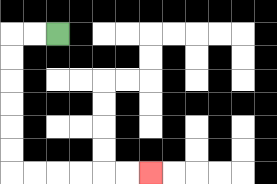{'start': '[2, 1]', 'end': '[6, 7]', 'path_directions': 'L,L,D,D,D,D,D,D,R,R,R,R,R,R', 'path_coordinates': '[[2, 1], [1, 1], [0, 1], [0, 2], [0, 3], [0, 4], [0, 5], [0, 6], [0, 7], [1, 7], [2, 7], [3, 7], [4, 7], [5, 7], [6, 7]]'}